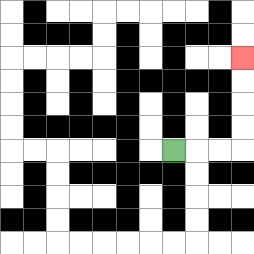{'start': '[7, 6]', 'end': '[10, 2]', 'path_directions': 'R,R,R,U,U,U,U', 'path_coordinates': '[[7, 6], [8, 6], [9, 6], [10, 6], [10, 5], [10, 4], [10, 3], [10, 2]]'}